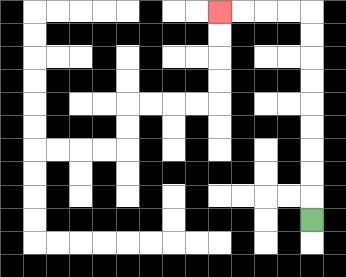{'start': '[13, 9]', 'end': '[9, 0]', 'path_directions': 'U,U,U,U,U,U,U,U,U,L,L,L,L', 'path_coordinates': '[[13, 9], [13, 8], [13, 7], [13, 6], [13, 5], [13, 4], [13, 3], [13, 2], [13, 1], [13, 0], [12, 0], [11, 0], [10, 0], [9, 0]]'}